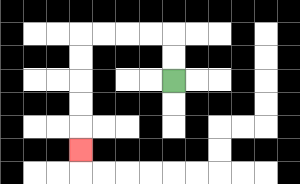{'start': '[7, 3]', 'end': '[3, 6]', 'path_directions': 'U,U,L,L,L,L,D,D,D,D,D', 'path_coordinates': '[[7, 3], [7, 2], [7, 1], [6, 1], [5, 1], [4, 1], [3, 1], [3, 2], [3, 3], [3, 4], [3, 5], [3, 6]]'}